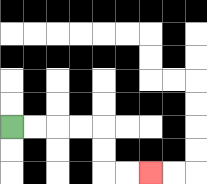{'start': '[0, 5]', 'end': '[6, 7]', 'path_directions': 'R,R,R,R,D,D,R,R', 'path_coordinates': '[[0, 5], [1, 5], [2, 5], [3, 5], [4, 5], [4, 6], [4, 7], [5, 7], [6, 7]]'}